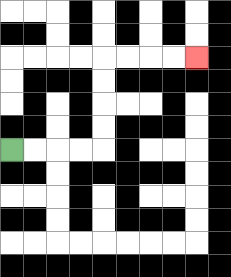{'start': '[0, 6]', 'end': '[8, 2]', 'path_directions': 'R,R,R,R,U,U,U,U,R,R,R,R', 'path_coordinates': '[[0, 6], [1, 6], [2, 6], [3, 6], [4, 6], [4, 5], [4, 4], [4, 3], [4, 2], [5, 2], [6, 2], [7, 2], [8, 2]]'}